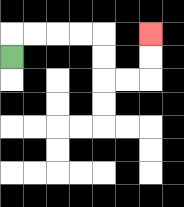{'start': '[0, 2]', 'end': '[6, 1]', 'path_directions': 'U,R,R,R,R,D,D,R,R,U,U', 'path_coordinates': '[[0, 2], [0, 1], [1, 1], [2, 1], [3, 1], [4, 1], [4, 2], [4, 3], [5, 3], [6, 3], [6, 2], [6, 1]]'}